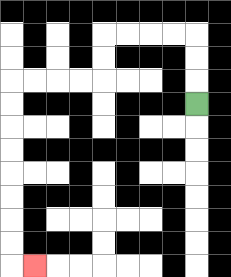{'start': '[8, 4]', 'end': '[1, 11]', 'path_directions': 'U,U,U,L,L,L,L,D,D,L,L,L,L,D,D,D,D,D,D,D,D,R', 'path_coordinates': '[[8, 4], [8, 3], [8, 2], [8, 1], [7, 1], [6, 1], [5, 1], [4, 1], [4, 2], [4, 3], [3, 3], [2, 3], [1, 3], [0, 3], [0, 4], [0, 5], [0, 6], [0, 7], [0, 8], [0, 9], [0, 10], [0, 11], [1, 11]]'}